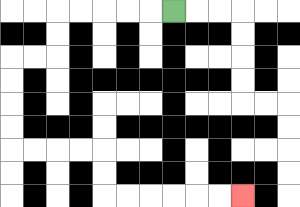{'start': '[7, 0]', 'end': '[10, 8]', 'path_directions': 'L,L,L,L,L,D,D,L,L,D,D,D,D,R,R,R,R,D,D,R,R,R,R,R,R', 'path_coordinates': '[[7, 0], [6, 0], [5, 0], [4, 0], [3, 0], [2, 0], [2, 1], [2, 2], [1, 2], [0, 2], [0, 3], [0, 4], [0, 5], [0, 6], [1, 6], [2, 6], [3, 6], [4, 6], [4, 7], [4, 8], [5, 8], [6, 8], [7, 8], [8, 8], [9, 8], [10, 8]]'}